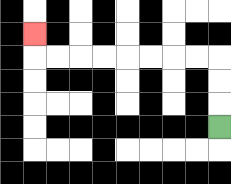{'start': '[9, 5]', 'end': '[1, 1]', 'path_directions': 'U,U,U,L,L,L,L,L,L,L,L,U', 'path_coordinates': '[[9, 5], [9, 4], [9, 3], [9, 2], [8, 2], [7, 2], [6, 2], [5, 2], [4, 2], [3, 2], [2, 2], [1, 2], [1, 1]]'}